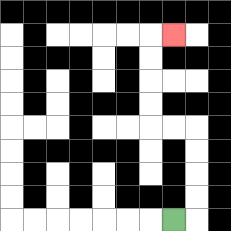{'start': '[7, 9]', 'end': '[7, 1]', 'path_directions': 'R,U,U,U,U,L,L,U,U,U,U,R', 'path_coordinates': '[[7, 9], [8, 9], [8, 8], [8, 7], [8, 6], [8, 5], [7, 5], [6, 5], [6, 4], [6, 3], [6, 2], [6, 1], [7, 1]]'}